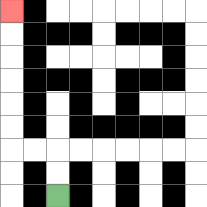{'start': '[2, 8]', 'end': '[0, 0]', 'path_directions': 'U,U,L,L,U,U,U,U,U,U', 'path_coordinates': '[[2, 8], [2, 7], [2, 6], [1, 6], [0, 6], [0, 5], [0, 4], [0, 3], [0, 2], [0, 1], [0, 0]]'}